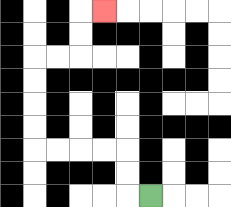{'start': '[6, 8]', 'end': '[4, 0]', 'path_directions': 'L,U,U,L,L,L,L,U,U,U,U,R,R,U,U,R', 'path_coordinates': '[[6, 8], [5, 8], [5, 7], [5, 6], [4, 6], [3, 6], [2, 6], [1, 6], [1, 5], [1, 4], [1, 3], [1, 2], [2, 2], [3, 2], [3, 1], [3, 0], [4, 0]]'}